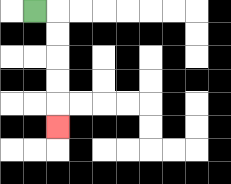{'start': '[1, 0]', 'end': '[2, 5]', 'path_directions': 'R,D,D,D,D,D', 'path_coordinates': '[[1, 0], [2, 0], [2, 1], [2, 2], [2, 3], [2, 4], [2, 5]]'}